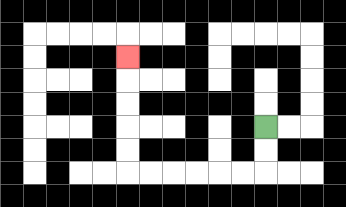{'start': '[11, 5]', 'end': '[5, 2]', 'path_directions': 'D,D,L,L,L,L,L,L,U,U,U,U,U', 'path_coordinates': '[[11, 5], [11, 6], [11, 7], [10, 7], [9, 7], [8, 7], [7, 7], [6, 7], [5, 7], [5, 6], [5, 5], [5, 4], [5, 3], [5, 2]]'}